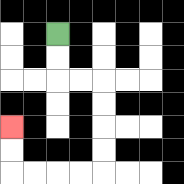{'start': '[2, 1]', 'end': '[0, 5]', 'path_directions': 'D,D,R,R,D,D,D,D,L,L,L,L,U,U', 'path_coordinates': '[[2, 1], [2, 2], [2, 3], [3, 3], [4, 3], [4, 4], [4, 5], [4, 6], [4, 7], [3, 7], [2, 7], [1, 7], [0, 7], [0, 6], [0, 5]]'}